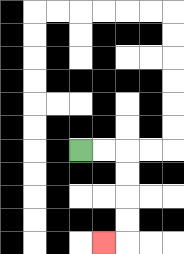{'start': '[3, 6]', 'end': '[4, 10]', 'path_directions': 'R,R,D,D,D,D,L', 'path_coordinates': '[[3, 6], [4, 6], [5, 6], [5, 7], [5, 8], [5, 9], [5, 10], [4, 10]]'}